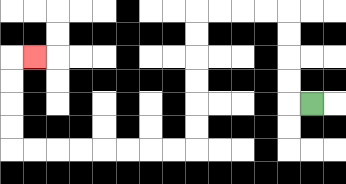{'start': '[13, 4]', 'end': '[1, 2]', 'path_directions': 'L,U,U,U,U,L,L,L,L,D,D,D,D,D,D,L,L,L,L,L,L,L,L,U,U,U,U,R', 'path_coordinates': '[[13, 4], [12, 4], [12, 3], [12, 2], [12, 1], [12, 0], [11, 0], [10, 0], [9, 0], [8, 0], [8, 1], [8, 2], [8, 3], [8, 4], [8, 5], [8, 6], [7, 6], [6, 6], [5, 6], [4, 6], [3, 6], [2, 6], [1, 6], [0, 6], [0, 5], [0, 4], [0, 3], [0, 2], [1, 2]]'}